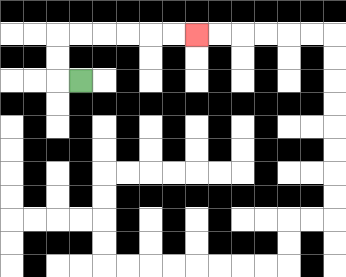{'start': '[3, 3]', 'end': '[8, 1]', 'path_directions': 'L,U,U,R,R,R,R,R,R', 'path_coordinates': '[[3, 3], [2, 3], [2, 2], [2, 1], [3, 1], [4, 1], [5, 1], [6, 1], [7, 1], [8, 1]]'}